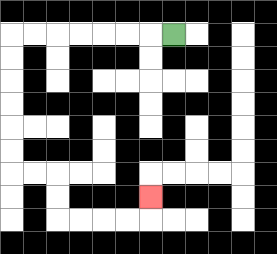{'start': '[7, 1]', 'end': '[6, 8]', 'path_directions': 'L,L,L,L,L,L,L,D,D,D,D,D,D,R,R,D,D,R,R,R,R,U', 'path_coordinates': '[[7, 1], [6, 1], [5, 1], [4, 1], [3, 1], [2, 1], [1, 1], [0, 1], [0, 2], [0, 3], [0, 4], [0, 5], [0, 6], [0, 7], [1, 7], [2, 7], [2, 8], [2, 9], [3, 9], [4, 9], [5, 9], [6, 9], [6, 8]]'}